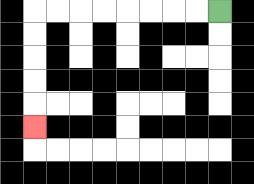{'start': '[9, 0]', 'end': '[1, 5]', 'path_directions': 'L,L,L,L,L,L,L,L,D,D,D,D,D', 'path_coordinates': '[[9, 0], [8, 0], [7, 0], [6, 0], [5, 0], [4, 0], [3, 0], [2, 0], [1, 0], [1, 1], [1, 2], [1, 3], [1, 4], [1, 5]]'}